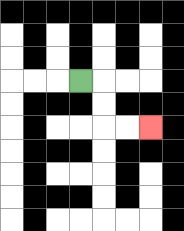{'start': '[3, 3]', 'end': '[6, 5]', 'path_directions': 'R,D,D,R,R', 'path_coordinates': '[[3, 3], [4, 3], [4, 4], [4, 5], [5, 5], [6, 5]]'}